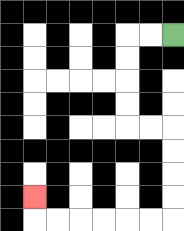{'start': '[7, 1]', 'end': '[1, 8]', 'path_directions': 'L,L,D,D,D,D,R,R,D,D,D,D,L,L,L,L,L,L,U', 'path_coordinates': '[[7, 1], [6, 1], [5, 1], [5, 2], [5, 3], [5, 4], [5, 5], [6, 5], [7, 5], [7, 6], [7, 7], [7, 8], [7, 9], [6, 9], [5, 9], [4, 9], [3, 9], [2, 9], [1, 9], [1, 8]]'}